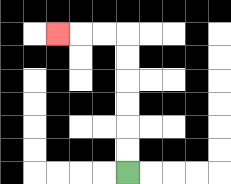{'start': '[5, 7]', 'end': '[2, 1]', 'path_directions': 'U,U,U,U,U,U,L,L,L', 'path_coordinates': '[[5, 7], [5, 6], [5, 5], [5, 4], [5, 3], [5, 2], [5, 1], [4, 1], [3, 1], [2, 1]]'}